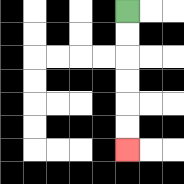{'start': '[5, 0]', 'end': '[5, 6]', 'path_directions': 'D,D,D,D,D,D', 'path_coordinates': '[[5, 0], [5, 1], [5, 2], [5, 3], [5, 4], [5, 5], [5, 6]]'}